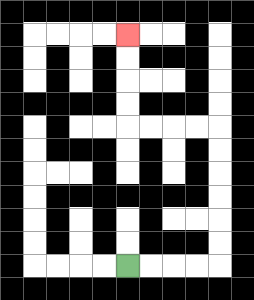{'start': '[5, 11]', 'end': '[5, 1]', 'path_directions': 'R,R,R,R,U,U,U,U,U,U,L,L,L,L,U,U,U,U', 'path_coordinates': '[[5, 11], [6, 11], [7, 11], [8, 11], [9, 11], [9, 10], [9, 9], [9, 8], [9, 7], [9, 6], [9, 5], [8, 5], [7, 5], [6, 5], [5, 5], [5, 4], [5, 3], [5, 2], [5, 1]]'}